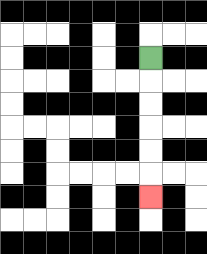{'start': '[6, 2]', 'end': '[6, 8]', 'path_directions': 'D,D,D,D,D,D', 'path_coordinates': '[[6, 2], [6, 3], [6, 4], [6, 5], [6, 6], [6, 7], [6, 8]]'}